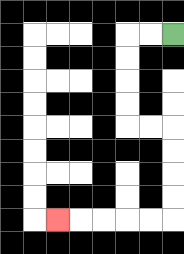{'start': '[7, 1]', 'end': '[2, 9]', 'path_directions': 'L,L,D,D,D,D,R,R,D,D,D,D,L,L,L,L,L', 'path_coordinates': '[[7, 1], [6, 1], [5, 1], [5, 2], [5, 3], [5, 4], [5, 5], [6, 5], [7, 5], [7, 6], [7, 7], [7, 8], [7, 9], [6, 9], [5, 9], [4, 9], [3, 9], [2, 9]]'}